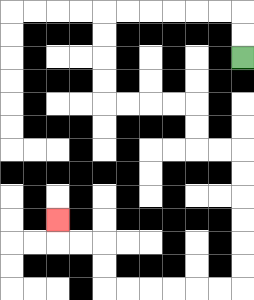{'start': '[10, 2]', 'end': '[2, 9]', 'path_directions': 'U,U,L,L,L,L,L,L,D,D,D,D,R,R,R,R,D,D,R,R,D,D,D,D,D,D,L,L,L,L,L,L,U,U,L,L,U', 'path_coordinates': '[[10, 2], [10, 1], [10, 0], [9, 0], [8, 0], [7, 0], [6, 0], [5, 0], [4, 0], [4, 1], [4, 2], [4, 3], [4, 4], [5, 4], [6, 4], [7, 4], [8, 4], [8, 5], [8, 6], [9, 6], [10, 6], [10, 7], [10, 8], [10, 9], [10, 10], [10, 11], [10, 12], [9, 12], [8, 12], [7, 12], [6, 12], [5, 12], [4, 12], [4, 11], [4, 10], [3, 10], [2, 10], [2, 9]]'}